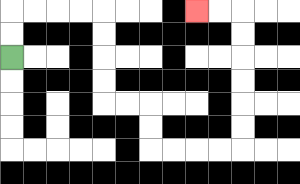{'start': '[0, 2]', 'end': '[8, 0]', 'path_directions': 'U,U,R,R,R,R,D,D,D,D,R,R,D,D,R,R,R,R,U,U,U,U,U,U,L,L', 'path_coordinates': '[[0, 2], [0, 1], [0, 0], [1, 0], [2, 0], [3, 0], [4, 0], [4, 1], [4, 2], [4, 3], [4, 4], [5, 4], [6, 4], [6, 5], [6, 6], [7, 6], [8, 6], [9, 6], [10, 6], [10, 5], [10, 4], [10, 3], [10, 2], [10, 1], [10, 0], [9, 0], [8, 0]]'}